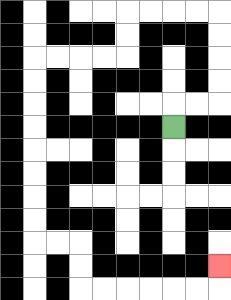{'start': '[7, 5]', 'end': '[9, 11]', 'path_directions': 'U,R,R,U,U,U,U,L,L,L,L,D,D,L,L,L,L,D,D,D,D,D,D,D,D,R,R,D,D,R,R,R,R,R,R,U', 'path_coordinates': '[[7, 5], [7, 4], [8, 4], [9, 4], [9, 3], [9, 2], [9, 1], [9, 0], [8, 0], [7, 0], [6, 0], [5, 0], [5, 1], [5, 2], [4, 2], [3, 2], [2, 2], [1, 2], [1, 3], [1, 4], [1, 5], [1, 6], [1, 7], [1, 8], [1, 9], [1, 10], [2, 10], [3, 10], [3, 11], [3, 12], [4, 12], [5, 12], [6, 12], [7, 12], [8, 12], [9, 12], [9, 11]]'}